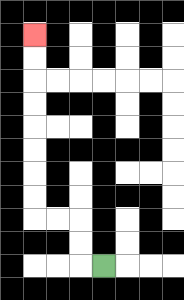{'start': '[4, 11]', 'end': '[1, 1]', 'path_directions': 'L,U,U,L,L,U,U,U,U,U,U,U,U', 'path_coordinates': '[[4, 11], [3, 11], [3, 10], [3, 9], [2, 9], [1, 9], [1, 8], [1, 7], [1, 6], [1, 5], [1, 4], [1, 3], [1, 2], [1, 1]]'}